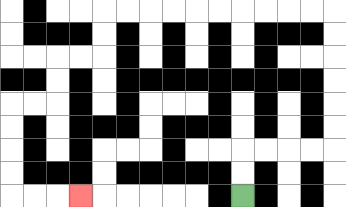{'start': '[10, 8]', 'end': '[3, 8]', 'path_directions': 'U,U,R,R,R,R,U,U,U,U,U,U,L,L,L,L,L,L,L,L,L,L,D,D,L,L,D,D,L,L,D,D,D,D,R,R,R', 'path_coordinates': '[[10, 8], [10, 7], [10, 6], [11, 6], [12, 6], [13, 6], [14, 6], [14, 5], [14, 4], [14, 3], [14, 2], [14, 1], [14, 0], [13, 0], [12, 0], [11, 0], [10, 0], [9, 0], [8, 0], [7, 0], [6, 0], [5, 0], [4, 0], [4, 1], [4, 2], [3, 2], [2, 2], [2, 3], [2, 4], [1, 4], [0, 4], [0, 5], [0, 6], [0, 7], [0, 8], [1, 8], [2, 8], [3, 8]]'}